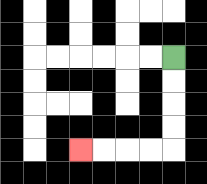{'start': '[7, 2]', 'end': '[3, 6]', 'path_directions': 'D,D,D,D,L,L,L,L', 'path_coordinates': '[[7, 2], [7, 3], [7, 4], [7, 5], [7, 6], [6, 6], [5, 6], [4, 6], [3, 6]]'}